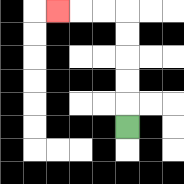{'start': '[5, 5]', 'end': '[2, 0]', 'path_directions': 'U,U,U,U,U,L,L,L', 'path_coordinates': '[[5, 5], [5, 4], [5, 3], [5, 2], [5, 1], [5, 0], [4, 0], [3, 0], [2, 0]]'}